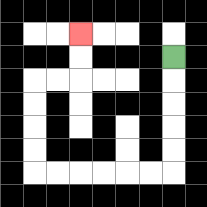{'start': '[7, 2]', 'end': '[3, 1]', 'path_directions': 'D,D,D,D,D,L,L,L,L,L,L,U,U,U,U,R,R,U,U', 'path_coordinates': '[[7, 2], [7, 3], [7, 4], [7, 5], [7, 6], [7, 7], [6, 7], [5, 7], [4, 7], [3, 7], [2, 7], [1, 7], [1, 6], [1, 5], [1, 4], [1, 3], [2, 3], [3, 3], [3, 2], [3, 1]]'}